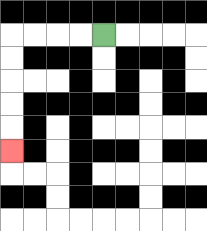{'start': '[4, 1]', 'end': '[0, 6]', 'path_directions': 'L,L,L,L,D,D,D,D,D', 'path_coordinates': '[[4, 1], [3, 1], [2, 1], [1, 1], [0, 1], [0, 2], [0, 3], [0, 4], [0, 5], [0, 6]]'}